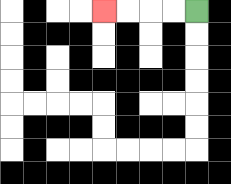{'start': '[8, 0]', 'end': '[4, 0]', 'path_directions': 'L,L,L,L', 'path_coordinates': '[[8, 0], [7, 0], [6, 0], [5, 0], [4, 0]]'}